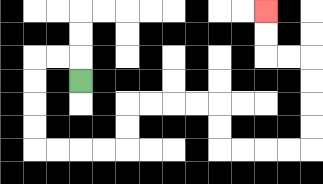{'start': '[3, 3]', 'end': '[11, 0]', 'path_directions': 'U,L,L,D,D,D,D,R,R,R,R,U,U,R,R,R,R,D,D,R,R,R,R,U,U,U,U,L,L,U,U', 'path_coordinates': '[[3, 3], [3, 2], [2, 2], [1, 2], [1, 3], [1, 4], [1, 5], [1, 6], [2, 6], [3, 6], [4, 6], [5, 6], [5, 5], [5, 4], [6, 4], [7, 4], [8, 4], [9, 4], [9, 5], [9, 6], [10, 6], [11, 6], [12, 6], [13, 6], [13, 5], [13, 4], [13, 3], [13, 2], [12, 2], [11, 2], [11, 1], [11, 0]]'}